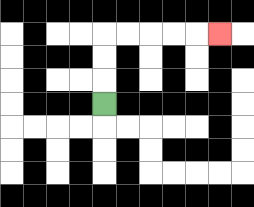{'start': '[4, 4]', 'end': '[9, 1]', 'path_directions': 'U,U,U,R,R,R,R,R', 'path_coordinates': '[[4, 4], [4, 3], [4, 2], [4, 1], [5, 1], [6, 1], [7, 1], [8, 1], [9, 1]]'}